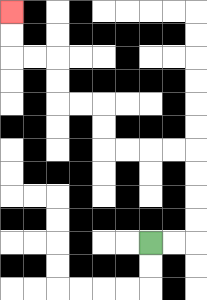{'start': '[6, 10]', 'end': '[0, 0]', 'path_directions': 'R,R,U,U,U,U,L,L,L,L,U,U,L,L,U,U,L,L,U,U', 'path_coordinates': '[[6, 10], [7, 10], [8, 10], [8, 9], [8, 8], [8, 7], [8, 6], [7, 6], [6, 6], [5, 6], [4, 6], [4, 5], [4, 4], [3, 4], [2, 4], [2, 3], [2, 2], [1, 2], [0, 2], [0, 1], [0, 0]]'}